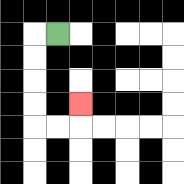{'start': '[2, 1]', 'end': '[3, 4]', 'path_directions': 'L,D,D,D,D,R,R,U', 'path_coordinates': '[[2, 1], [1, 1], [1, 2], [1, 3], [1, 4], [1, 5], [2, 5], [3, 5], [3, 4]]'}